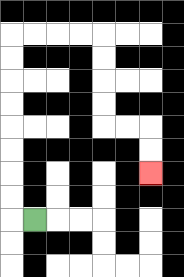{'start': '[1, 9]', 'end': '[6, 7]', 'path_directions': 'L,U,U,U,U,U,U,U,U,R,R,R,R,D,D,D,D,R,R,D,D', 'path_coordinates': '[[1, 9], [0, 9], [0, 8], [0, 7], [0, 6], [0, 5], [0, 4], [0, 3], [0, 2], [0, 1], [1, 1], [2, 1], [3, 1], [4, 1], [4, 2], [4, 3], [4, 4], [4, 5], [5, 5], [6, 5], [6, 6], [6, 7]]'}